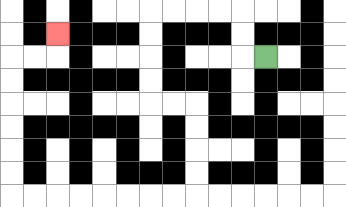{'start': '[11, 2]', 'end': '[2, 1]', 'path_directions': 'L,U,U,L,L,L,L,D,D,D,D,R,R,D,D,D,D,L,L,L,L,L,L,L,L,U,U,U,U,U,U,R,R,U', 'path_coordinates': '[[11, 2], [10, 2], [10, 1], [10, 0], [9, 0], [8, 0], [7, 0], [6, 0], [6, 1], [6, 2], [6, 3], [6, 4], [7, 4], [8, 4], [8, 5], [8, 6], [8, 7], [8, 8], [7, 8], [6, 8], [5, 8], [4, 8], [3, 8], [2, 8], [1, 8], [0, 8], [0, 7], [0, 6], [0, 5], [0, 4], [0, 3], [0, 2], [1, 2], [2, 2], [2, 1]]'}